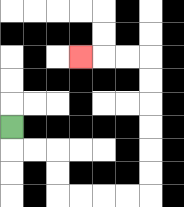{'start': '[0, 5]', 'end': '[3, 2]', 'path_directions': 'D,R,R,D,D,R,R,R,R,U,U,U,U,U,U,L,L,L', 'path_coordinates': '[[0, 5], [0, 6], [1, 6], [2, 6], [2, 7], [2, 8], [3, 8], [4, 8], [5, 8], [6, 8], [6, 7], [6, 6], [6, 5], [6, 4], [6, 3], [6, 2], [5, 2], [4, 2], [3, 2]]'}